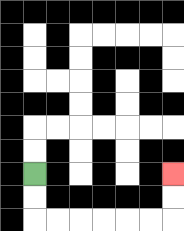{'start': '[1, 7]', 'end': '[7, 7]', 'path_directions': 'D,D,R,R,R,R,R,R,U,U', 'path_coordinates': '[[1, 7], [1, 8], [1, 9], [2, 9], [3, 9], [4, 9], [5, 9], [6, 9], [7, 9], [7, 8], [7, 7]]'}